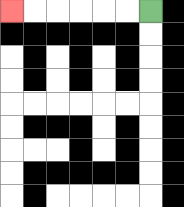{'start': '[6, 0]', 'end': '[0, 0]', 'path_directions': 'L,L,L,L,L,L', 'path_coordinates': '[[6, 0], [5, 0], [4, 0], [3, 0], [2, 0], [1, 0], [0, 0]]'}